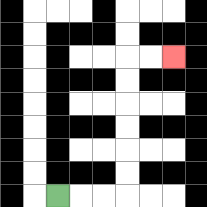{'start': '[2, 8]', 'end': '[7, 2]', 'path_directions': 'R,R,R,U,U,U,U,U,U,R,R', 'path_coordinates': '[[2, 8], [3, 8], [4, 8], [5, 8], [5, 7], [5, 6], [5, 5], [5, 4], [5, 3], [5, 2], [6, 2], [7, 2]]'}